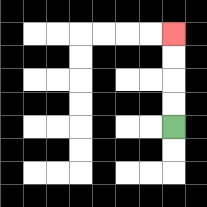{'start': '[7, 5]', 'end': '[7, 1]', 'path_directions': 'U,U,U,U', 'path_coordinates': '[[7, 5], [7, 4], [7, 3], [7, 2], [7, 1]]'}